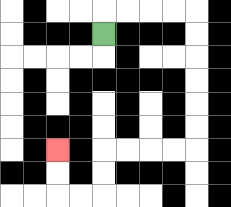{'start': '[4, 1]', 'end': '[2, 6]', 'path_directions': 'U,R,R,R,R,D,D,D,D,D,D,L,L,L,L,D,D,L,L,U,U', 'path_coordinates': '[[4, 1], [4, 0], [5, 0], [6, 0], [7, 0], [8, 0], [8, 1], [8, 2], [8, 3], [8, 4], [8, 5], [8, 6], [7, 6], [6, 6], [5, 6], [4, 6], [4, 7], [4, 8], [3, 8], [2, 8], [2, 7], [2, 6]]'}